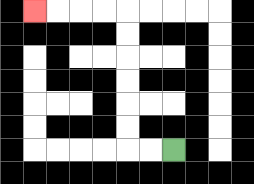{'start': '[7, 6]', 'end': '[1, 0]', 'path_directions': 'L,L,U,U,U,U,U,U,L,L,L,L', 'path_coordinates': '[[7, 6], [6, 6], [5, 6], [5, 5], [5, 4], [5, 3], [5, 2], [5, 1], [5, 0], [4, 0], [3, 0], [2, 0], [1, 0]]'}